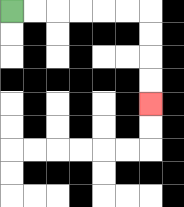{'start': '[0, 0]', 'end': '[6, 4]', 'path_directions': 'R,R,R,R,R,R,D,D,D,D', 'path_coordinates': '[[0, 0], [1, 0], [2, 0], [3, 0], [4, 0], [5, 0], [6, 0], [6, 1], [6, 2], [6, 3], [6, 4]]'}